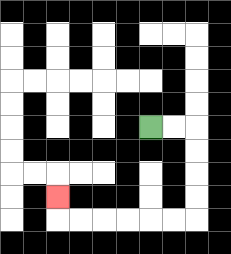{'start': '[6, 5]', 'end': '[2, 8]', 'path_directions': 'R,R,D,D,D,D,L,L,L,L,L,L,U', 'path_coordinates': '[[6, 5], [7, 5], [8, 5], [8, 6], [8, 7], [8, 8], [8, 9], [7, 9], [6, 9], [5, 9], [4, 9], [3, 9], [2, 9], [2, 8]]'}